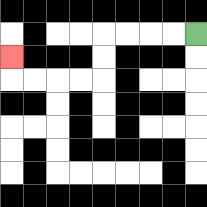{'start': '[8, 1]', 'end': '[0, 2]', 'path_directions': 'L,L,L,L,D,D,L,L,L,L,U', 'path_coordinates': '[[8, 1], [7, 1], [6, 1], [5, 1], [4, 1], [4, 2], [4, 3], [3, 3], [2, 3], [1, 3], [0, 3], [0, 2]]'}